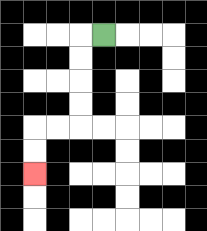{'start': '[4, 1]', 'end': '[1, 7]', 'path_directions': 'L,D,D,D,D,L,L,D,D', 'path_coordinates': '[[4, 1], [3, 1], [3, 2], [3, 3], [3, 4], [3, 5], [2, 5], [1, 5], [1, 6], [1, 7]]'}